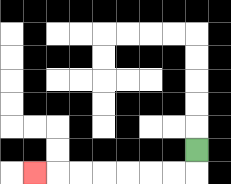{'start': '[8, 6]', 'end': '[1, 7]', 'path_directions': 'D,L,L,L,L,L,L,L', 'path_coordinates': '[[8, 6], [8, 7], [7, 7], [6, 7], [5, 7], [4, 7], [3, 7], [2, 7], [1, 7]]'}